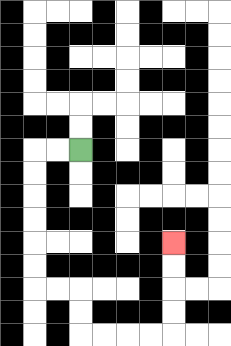{'start': '[3, 6]', 'end': '[7, 10]', 'path_directions': 'L,L,D,D,D,D,D,D,R,R,D,D,R,R,R,R,U,U,U,U', 'path_coordinates': '[[3, 6], [2, 6], [1, 6], [1, 7], [1, 8], [1, 9], [1, 10], [1, 11], [1, 12], [2, 12], [3, 12], [3, 13], [3, 14], [4, 14], [5, 14], [6, 14], [7, 14], [7, 13], [7, 12], [7, 11], [7, 10]]'}